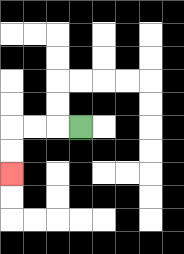{'start': '[3, 5]', 'end': '[0, 7]', 'path_directions': 'L,L,L,D,D', 'path_coordinates': '[[3, 5], [2, 5], [1, 5], [0, 5], [0, 6], [0, 7]]'}